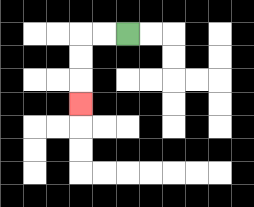{'start': '[5, 1]', 'end': '[3, 4]', 'path_directions': 'L,L,D,D,D', 'path_coordinates': '[[5, 1], [4, 1], [3, 1], [3, 2], [3, 3], [3, 4]]'}